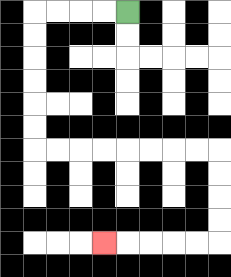{'start': '[5, 0]', 'end': '[4, 10]', 'path_directions': 'L,L,L,L,D,D,D,D,D,D,R,R,R,R,R,R,R,R,D,D,D,D,L,L,L,L,L', 'path_coordinates': '[[5, 0], [4, 0], [3, 0], [2, 0], [1, 0], [1, 1], [1, 2], [1, 3], [1, 4], [1, 5], [1, 6], [2, 6], [3, 6], [4, 6], [5, 6], [6, 6], [7, 6], [8, 6], [9, 6], [9, 7], [9, 8], [9, 9], [9, 10], [8, 10], [7, 10], [6, 10], [5, 10], [4, 10]]'}